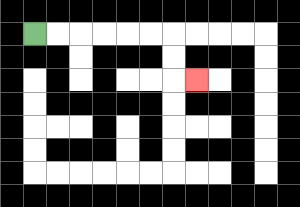{'start': '[1, 1]', 'end': '[8, 3]', 'path_directions': 'R,R,R,R,R,R,D,D,R', 'path_coordinates': '[[1, 1], [2, 1], [3, 1], [4, 1], [5, 1], [6, 1], [7, 1], [7, 2], [7, 3], [8, 3]]'}